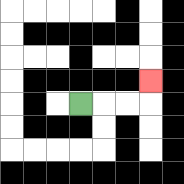{'start': '[3, 4]', 'end': '[6, 3]', 'path_directions': 'R,R,R,U', 'path_coordinates': '[[3, 4], [4, 4], [5, 4], [6, 4], [6, 3]]'}